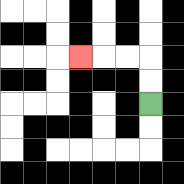{'start': '[6, 4]', 'end': '[3, 2]', 'path_directions': 'U,U,L,L,L', 'path_coordinates': '[[6, 4], [6, 3], [6, 2], [5, 2], [4, 2], [3, 2]]'}